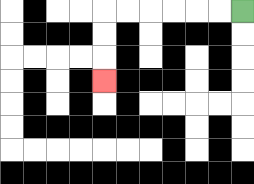{'start': '[10, 0]', 'end': '[4, 3]', 'path_directions': 'L,L,L,L,L,L,D,D,D', 'path_coordinates': '[[10, 0], [9, 0], [8, 0], [7, 0], [6, 0], [5, 0], [4, 0], [4, 1], [4, 2], [4, 3]]'}